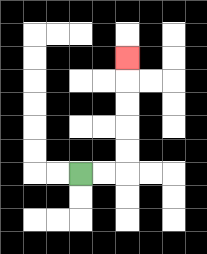{'start': '[3, 7]', 'end': '[5, 2]', 'path_directions': 'R,R,U,U,U,U,U', 'path_coordinates': '[[3, 7], [4, 7], [5, 7], [5, 6], [5, 5], [5, 4], [5, 3], [5, 2]]'}